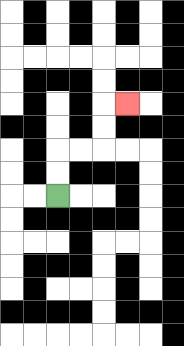{'start': '[2, 8]', 'end': '[5, 4]', 'path_directions': 'U,U,R,R,U,U,R', 'path_coordinates': '[[2, 8], [2, 7], [2, 6], [3, 6], [4, 6], [4, 5], [4, 4], [5, 4]]'}